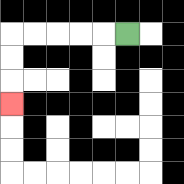{'start': '[5, 1]', 'end': '[0, 4]', 'path_directions': 'L,L,L,L,L,D,D,D', 'path_coordinates': '[[5, 1], [4, 1], [3, 1], [2, 1], [1, 1], [0, 1], [0, 2], [0, 3], [0, 4]]'}